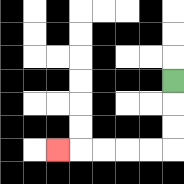{'start': '[7, 3]', 'end': '[2, 6]', 'path_directions': 'D,D,D,L,L,L,L,L', 'path_coordinates': '[[7, 3], [7, 4], [7, 5], [7, 6], [6, 6], [5, 6], [4, 6], [3, 6], [2, 6]]'}